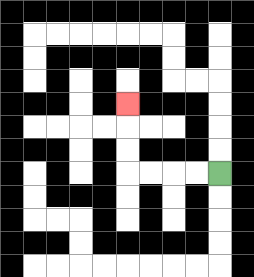{'start': '[9, 7]', 'end': '[5, 4]', 'path_directions': 'L,L,L,L,U,U,U', 'path_coordinates': '[[9, 7], [8, 7], [7, 7], [6, 7], [5, 7], [5, 6], [5, 5], [5, 4]]'}